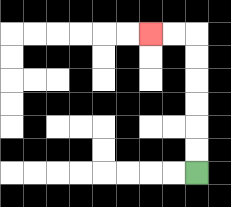{'start': '[8, 7]', 'end': '[6, 1]', 'path_directions': 'U,U,U,U,U,U,L,L', 'path_coordinates': '[[8, 7], [8, 6], [8, 5], [8, 4], [8, 3], [8, 2], [8, 1], [7, 1], [6, 1]]'}